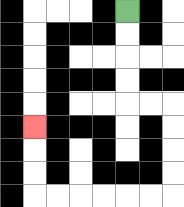{'start': '[5, 0]', 'end': '[1, 5]', 'path_directions': 'D,D,D,D,R,R,D,D,D,D,L,L,L,L,L,L,U,U,U', 'path_coordinates': '[[5, 0], [5, 1], [5, 2], [5, 3], [5, 4], [6, 4], [7, 4], [7, 5], [7, 6], [7, 7], [7, 8], [6, 8], [5, 8], [4, 8], [3, 8], [2, 8], [1, 8], [1, 7], [1, 6], [1, 5]]'}